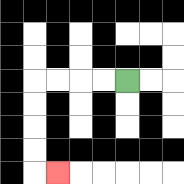{'start': '[5, 3]', 'end': '[2, 7]', 'path_directions': 'L,L,L,L,D,D,D,D,R', 'path_coordinates': '[[5, 3], [4, 3], [3, 3], [2, 3], [1, 3], [1, 4], [1, 5], [1, 6], [1, 7], [2, 7]]'}